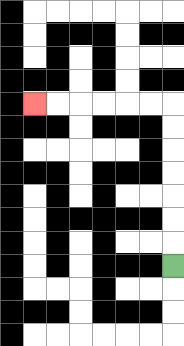{'start': '[7, 11]', 'end': '[1, 4]', 'path_directions': 'U,U,U,U,U,U,U,L,L,L,L,L,L', 'path_coordinates': '[[7, 11], [7, 10], [7, 9], [7, 8], [7, 7], [7, 6], [7, 5], [7, 4], [6, 4], [5, 4], [4, 4], [3, 4], [2, 4], [1, 4]]'}